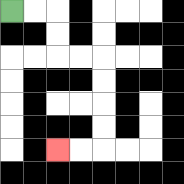{'start': '[0, 0]', 'end': '[2, 6]', 'path_directions': 'R,R,D,D,R,R,D,D,D,D,L,L', 'path_coordinates': '[[0, 0], [1, 0], [2, 0], [2, 1], [2, 2], [3, 2], [4, 2], [4, 3], [4, 4], [4, 5], [4, 6], [3, 6], [2, 6]]'}